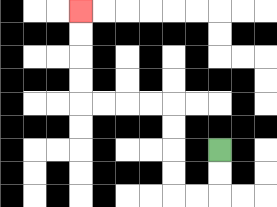{'start': '[9, 6]', 'end': '[3, 0]', 'path_directions': 'D,D,L,L,U,U,U,U,L,L,L,L,U,U,U,U', 'path_coordinates': '[[9, 6], [9, 7], [9, 8], [8, 8], [7, 8], [7, 7], [7, 6], [7, 5], [7, 4], [6, 4], [5, 4], [4, 4], [3, 4], [3, 3], [3, 2], [3, 1], [3, 0]]'}